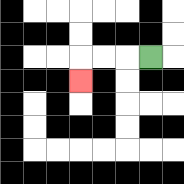{'start': '[6, 2]', 'end': '[3, 3]', 'path_directions': 'L,L,L,D', 'path_coordinates': '[[6, 2], [5, 2], [4, 2], [3, 2], [3, 3]]'}